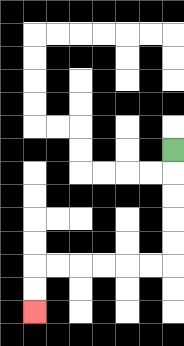{'start': '[7, 6]', 'end': '[1, 13]', 'path_directions': 'D,D,D,D,D,L,L,L,L,L,L,D,D', 'path_coordinates': '[[7, 6], [7, 7], [7, 8], [7, 9], [7, 10], [7, 11], [6, 11], [5, 11], [4, 11], [3, 11], [2, 11], [1, 11], [1, 12], [1, 13]]'}